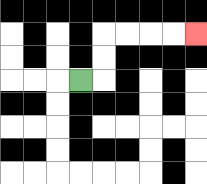{'start': '[3, 3]', 'end': '[8, 1]', 'path_directions': 'R,U,U,R,R,R,R', 'path_coordinates': '[[3, 3], [4, 3], [4, 2], [4, 1], [5, 1], [6, 1], [7, 1], [8, 1]]'}